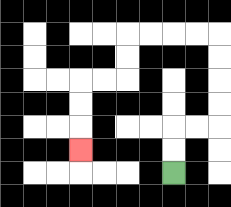{'start': '[7, 7]', 'end': '[3, 6]', 'path_directions': 'U,U,R,R,U,U,U,U,L,L,L,L,D,D,L,L,D,D,D', 'path_coordinates': '[[7, 7], [7, 6], [7, 5], [8, 5], [9, 5], [9, 4], [9, 3], [9, 2], [9, 1], [8, 1], [7, 1], [6, 1], [5, 1], [5, 2], [5, 3], [4, 3], [3, 3], [3, 4], [3, 5], [3, 6]]'}